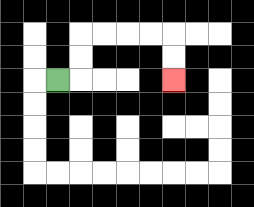{'start': '[2, 3]', 'end': '[7, 3]', 'path_directions': 'R,U,U,R,R,R,R,D,D', 'path_coordinates': '[[2, 3], [3, 3], [3, 2], [3, 1], [4, 1], [5, 1], [6, 1], [7, 1], [7, 2], [7, 3]]'}